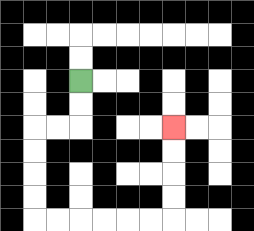{'start': '[3, 3]', 'end': '[7, 5]', 'path_directions': 'D,D,L,L,D,D,D,D,R,R,R,R,R,R,U,U,U,U', 'path_coordinates': '[[3, 3], [3, 4], [3, 5], [2, 5], [1, 5], [1, 6], [1, 7], [1, 8], [1, 9], [2, 9], [3, 9], [4, 9], [5, 9], [6, 9], [7, 9], [7, 8], [7, 7], [7, 6], [7, 5]]'}